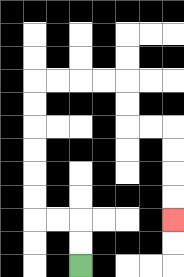{'start': '[3, 11]', 'end': '[7, 9]', 'path_directions': 'U,U,L,L,U,U,U,U,U,U,R,R,R,R,D,D,R,R,D,D,D,D', 'path_coordinates': '[[3, 11], [3, 10], [3, 9], [2, 9], [1, 9], [1, 8], [1, 7], [1, 6], [1, 5], [1, 4], [1, 3], [2, 3], [3, 3], [4, 3], [5, 3], [5, 4], [5, 5], [6, 5], [7, 5], [7, 6], [7, 7], [7, 8], [7, 9]]'}